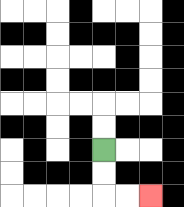{'start': '[4, 6]', 'end': '[6, 8]', 'path_directions': 'D,D,R,R', 'path_coordinates': '[[4, 6], [4, 7], [4, 8], [5, 8], [6, 8]]'}